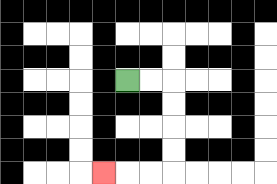{'start': '[5, 3]', 'end': '[4, 7]', 'path_directions': 'R,R,D,D,D,D,L,L,L', 'path_coordinates': '[[5, 3], [6, 3], [7, 3], [7, 4], [7, 5], [7, 6], [7, 7], [6, 7], [5, 7], [4, 7]]'}